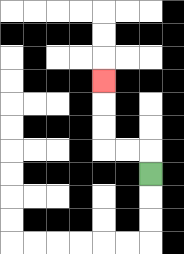{'start': '[6, 7]', 'end': '[4, 3]', 'path_directions': 'U,L,L,U,U,U', 'path_coordinates': '[[6, 7], [6, 6], [5, 6], [4, 6], [4, 5], [4, 4], [4, 3]]'}